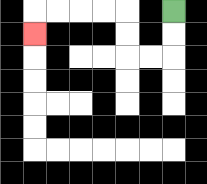{'start': '[7, 0]', 'end': '[1, 1]', 'path_directions': 'D,D,L,L,U,U,L,L,L,L,D', 'path_coordinates': '[[7, 0], [7, 1], [7, 2], [6, 2], [5, 2], [5, 1], [5, 0], [4, 0], [3, 0], [2, 0], [1, 0], [1, 1]]'}